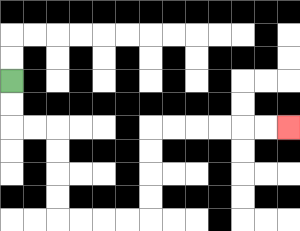{'start': '[0, 3]', 'end': '[12, 5]', 'path_directions': 'D,D,R,R,D,D,D,D,R,R,R,R,U,U,U,U,R,R,R,R,R,R', 'path_coordinates': '[[0, 3], [0, 4], [0, 5], [1, 5], [2, 5], [2, 6], [2, 7], [2, 8], [2, 9], [3, 9], [4, 9], [5, 9], [6, 9], [6, 8], [6, 7], [6, 6], [6, 5], [7, 5], [8, 5], [9, 5], [10, 5], [11, 5], [12, 5]]'}